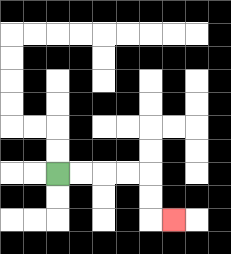{'start': '[2, 7]', 'end': '[7, 9]', 'path_directions': 'R,R,R,R,D,D,R', 'path_coordinates': '[[2, 7], [3, 7], [4, 7], [5, 7], [6, 7], [6, 8], [6, 9], [7, 9]]'}